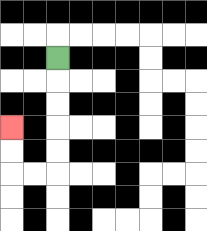{'start': '[2, 2]', 'end': '[0, 5]', 'path_directions': 'D,D,D,D,D,L,L,U,U', 'path_coordinates': '[[2, 2], [2, 3], [2, 4], [2, 5], [2, 6], [2, 7], [1, 7], [0, 7], [0, 6], [0, 5]]'}